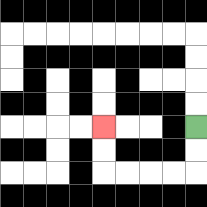{'start': '[8, 5]', 'end': '[4, 5]', 'path_directions': 'D,D,L,L,L,L,U,U', 'path_coordinates': '[[8, 5], [8, 6], [8, 7], [7, 7], [6, 7], [5, 7], [4, 7], [4, 6], [4, 5]]'}